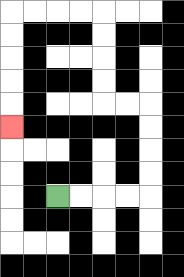{'start': '[2, 8]', 'end': '[0, 5]', 'path_directions': 'R,R,R,R,U,U,U,U,L,L,U,U,U,U,L,L,L,L,D,D,D,D,D', 'path_coordinates': '[[2, 8], [3, 8], [4, 8], [5, 8], [6, 8], [6, 7], [6, 6], [6, 5], [6, 4], [5, 4], [4, 4], [4, 3], [4, 2], [4, 1], [4, 0], [3, 0], [2, 0], [1, 0], [0, 0], [0, 1], [0, 2], [0, 3], [0, 4], [0, 5]]'}